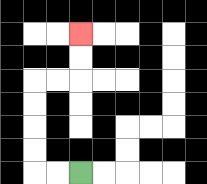{'start': '[3, 7]', 'end': '[3, 1]', 'path_directions': 'L,L,U,U,U,U,R,R,U,U', 'path_coordinates': '[[3, 7], [2, 7], [1, 7], [1, 6], [1, 5], [1, 4], [1, 3], [2, 3], [3, 3], [3, 2], [3, 1]]'}